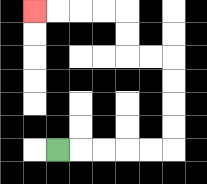{'start': '[2, 6]', 'end': '[1, 0]', 'path_directions': 'R,R,R,R,R,U,U,U,U,L,L,U,U,L,L,L,L', 'path_coordinates': '[[2, 6], [3, 6], [4, 6], [5, 6], [6, 6], [7, 6], [7, 5], [7, 4], [7, 3], [7, 2], [6, 2], [5, 2], [5, 1], [5, 0], [4, 0], [3, 0], [2, 0], [1, 0]]'}